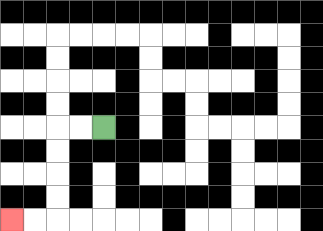{'start': '[4, 5]', 'end': '[0, 9]', 'path_directions': 'L,L,D,D,D,D,L,L', 'path_coordinates': '[[4, 5], [3, 5], [2, 5], [2, 6], [2, 7], [2, 8], [2, 9], [1, 9], [0, 9]]'}